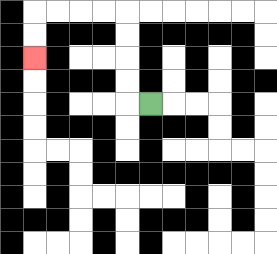{'start': '[6, 4]', 'end': '[1, 2]', 'path_directions': 'L,U,U,U,U,L,L,L,L,D,D', 'path_coordinates': '[[6, 4], [5, 4], [5, 3], [5, 2], [5, 1], [5, 0], [4, 0], [3, 0], [2, 0], [1, 0], [1, 1], [1, 2]]'}